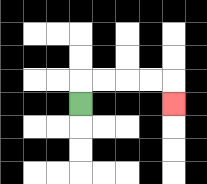{'start': '[3, 4]', 'end': '[7, 4]', 'path_directions': 'U,R,R,R,R,D', 'path_coordinates': '[[3, 4], [3, 3], [4, 3], [5, 3], [6, 3], [7, 3], [7, 4]]'}